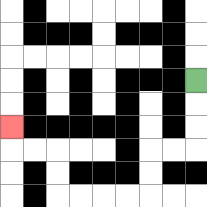{'start': '[8, 3]', 'end': '[0, 5]', 'path_directions': 'D,D,D,L,L,D,D,L,L,L,L,U,U,L,L,U', 'path_coordinates': '[[8, 3], [8, 4], [8, 5], [8, 6], [7, 6], [6, 6], [6, 7], [6, 8], [5, 8], [4, 8], [3, 8], [2, 8], [2, 7], [2, 6], [1, 6], [0, 6], [0, 5]]'}